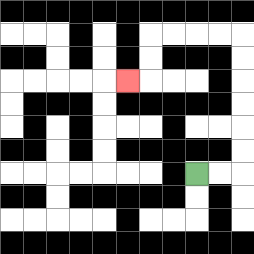{'start': '[8, 7]', 'end': '[5, 3]', 'path_directions': 'R,R,U,U,U,U,U,U,L,L,L,L,D,D,L', 'path_coordinates': '[[8, 7], [9, 7], [10, 7], [10, 6], [10, 5], [10, 4], [10, 3], [10, 2], [10, 1], [9, 1], [8, 1], [7, 1], [6, 1], [6, 2], [6, 3], [5, 3]]'}